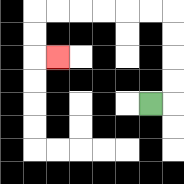{'start': '[6, 4]', 'end': '[2, 2]', 'path_directions': 'R,U,U,U,U,L,L,L,L,L,L,D,D,R', 'path_coordinates': '[[6, 4], [7, 4], [7, 3], [7, 2], [7, 1], [7, 0], [6, 0], [5, 0], [4, 0], [3, 0], [2, 0], [1, 0], [1, 1], [1, 2], [2, 2]]'}